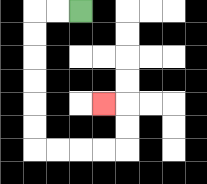{'start': '[3, 0]', 'end': '[4, 4]', 'path_directions': 'L,L,D,D,D,D,D,D,R,R,R,R,U,U,L', 'path_coordinates': '[[3, 0], [2, 0], [1, 0], [1, 1], [1, 2], [1, 3], [1, 4], [1, 5], [1, 6], [2, 6], [3, 6], [4, 6], [5, 6], [5, 5], [5, 4], [4, 4]]'}